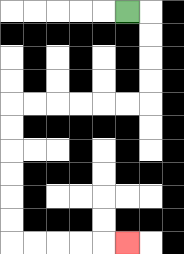{'start': '[5, 0]', 'end': '[5, 10]', 'path_directions': 'R,D,D,D,D,L,L,L,L,L,L,D,D,D,D,D,D,R,R,R,R,R', 'path_coordinates': '[[5, 0], [6, 0], [6, 1], [6, 2], [6, 3], [6, 4], [5, 4], [4, 4], [3, 4], [2, 4], [1, 4], [0, 4], [0, 5], [0, 6], [0, 7], [0, 8], [0, 9], [0, 10], [1, 10], [2, 10], [3, 10], [4, 10], [5, 10]]'}